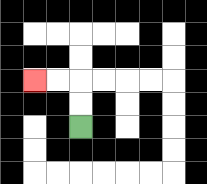{'start': '[3, 5]', 'end': '[1, 3]', 'path_directions': 'U,U,L,L', 'path_coordinates': '[[3, 5], [3, 4], [3, 3], [2, 3], [1, 3]]'}